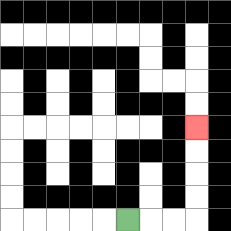{'start': '[5, 9]', 'end': '[8, 5]', 'path_directions': 'R,R,R,U,U,U,U', 'path_coordinates': '[[5, 9], [6, 9], [7, 9], [8, 9], [8, 8], [8, 7], [8, 6], [8, 5]]'}